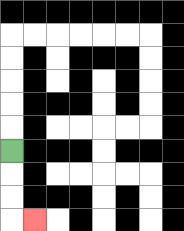{'start': '[0, 6]', 'end': '[1, 9]', 'path_directions': 'D,D,D,R', 'path_coordinates': '[[0, 6], [0, 7], [0, 8], [0, 9], [1, 9]]'}